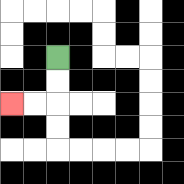{'start': '[2, 2]', 'end': '[0, 4]', 'path_directions': 'D,D,L,L', 'path_coordinates': '[[2, 2], [2, 3], [2, 4], [1, 4], [0, 4]]'}